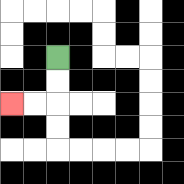{'start': '[2, 2]', 'end': '[0, 4]', 'path_directions': 'D,D,L,L', 'path_coordinates': '[[2, 2], [2, 3], [2, 4], [1, 4], [0, 4]]'}